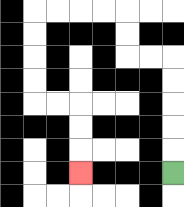{'start': '[7, 7]', 'end': '[3, 7]', 'path_directions': 'U,U,U,U,U,L,L,U,U,L,L,L,L,D,D,D,D,R,R,D,D,D', 'path_coordinates': '[[7, 7], [7, 6], [7, 5], [7, 4], [7, 3], [7, 2], [6, 2], [5, 2], [5, 1], [5, 0], [4, 0], [3, 0], [2, 0], [1, 0], [1, 1], [1, 2], [1, 3], [1, 4], [2, 4], [3, 4], [3, 5], [3, 6], [3, 7]]'}